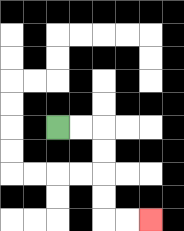{'start': '[2, 5]', 'end': '[6, 9]', 'path_directions': 'R,R,D,D,D,D,R,R', 'path_coordinates': '[[2, 5], [3, 5], [4, 5], [4, 6], [4, 7], [4, 8], [4, 9], [5, 9], [6, 9]]'}